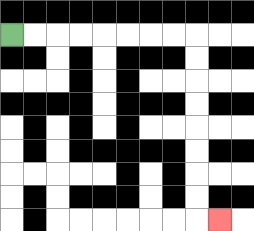{'start': '[0, 1]', 'end': '[9, 9]', 'path_directions': 'R,R,R,R,R,R,R,R,D,D,D,D,D,D,D,D,R', 'path_coordinates': '[[0, 1], [1, 1], [2, 1], [3, 1], [4, 1], [5, 1], [6, 1], [7, 1], [8, 1], [8, 2], [8, 3], [8, 4], [8, 5], [8, 6], [8, 7], [8, 8], [8, 9], [9, 9]]'}